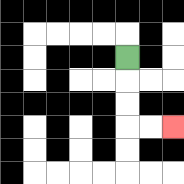{'start': '[5, 2]', 'end': '[7, 5]', 'path_directions': 'D,D,D,R,R', 'path_coordinates': '[[5, 2], [5, 3], [5, 4], [5, 5], [6, 5], [7, 5]]'}